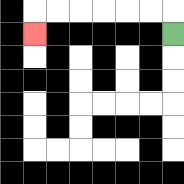{'start': '[7, 1]', 'end': '[1, 1]', 'path_directions': 'U,L,L,L,L,L,L,D', 'path_coordinates': '[[7, 1], [7, 0], [6, 0], [5, 0], [4, 0], [3, 0], [2, 0], [1, 0], [1, 1]]'}